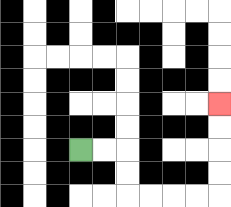{'start': '[3, 6]', 'end': '[9, 4]', 'path_directions': 'R,R,D,D,R,R,R,R,U,U,U,U', 'path_coordinates': '[[3, 6], [4, 6], [5, 6], [5, 7], [5, 8], [6, 8], [7, 8], [8, 8], [9, 8], [9, 7], [9, 6], [9, 5], [9, 4]]'}